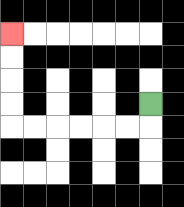{'start': '[6, 4]', 'end': '[0, 1]', 'path_directions': 'D,L,L,L,L,L,L,U,U,U,U', 'path_coordinates': '[[6, 4], [6, 5], [5, 5], [4, 5], [3, 5], [2, 5], [1, 5], [0, 5], [0, 4], [0, 3], [0, 2], [0, 1]]'}